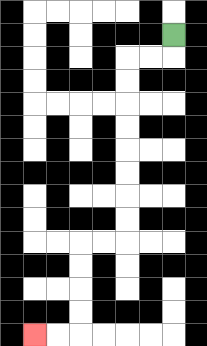{'start': '[7, 1]', 'end': '[1, 14]', 'path_directions': 'D,L,L,D,D,D,D,D,D,D,D,L,L,D,D,D,D,L,L', 'path_coordinates': '[[7, 1], [7, 2], [6, 2], [5, 2], [5, 3], [5, 4], [5, 5], [5, 6], [5, 7], [5, 8], [5, 9], [5, 10], [4, 10], [3, 10], [3, 11], [3, 12], [3, 13], [3, 14], [2, 14], [1, 14]]'}